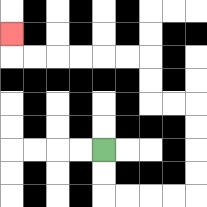{'start': '[4, 6]', 'end': '[0, 1]', 'path_directions': 'D,D,R,R,R,R,U,U,U,U,L,L,U,U,L,L,L,L,L,L,U', 'path_coordinates': '[[4, 6], [4, 7], [4, 8], [5, 8], [6, 8], [7, 8], [8, 8], [8, 7], [8, 6], [8, 5], [8, 4], [7, 4], [6, 4], [6, 3], [6, 2], [5, 2], [4, 2], [3, 2], [2, 2], [1, 2], [0, 2], [0, 1]]'}